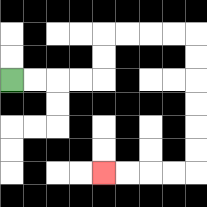{'start': '[0, 3]', 'end': '[4, 7]', 'path_directions': 'R,R,R,R,U,U,R,R,R,R,D,D,D,D,D,D,L,L,L,L', 'path_coordinates': '[[0, 3], [1, 3], [2, 3], [3, 3], [4, 3], [4, 2], [4, 1], [5, 1], [6, 1], [7, 1], [8, 1], [8, 2], [8, 3], [8, 4], [8, 5], [8, 6], [8, 7], [7, 7], [6, 7], [5, 7], [4, 7]]'}